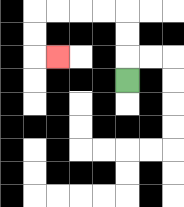{'start': '[5, 3]', 'end': '[2, 2]', 'path_directions': 'U,U,U,L,L,L,L,D,D,R', 'path_coordinates': '[[5, 3], [5, 2], [5, 1], [5, 0], [4, 0], [3, 0], [2, 0], [1, 0], [1, 1], [1, 2], [2, 2]]'}